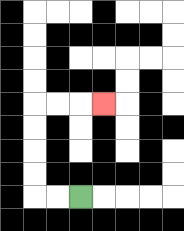{'start': '[3, 8]', 'end': '[4, 4]', 'path_directions': 'L,L,U,U,U,U,R,R,R', 'path_coordinates': '[[3, 8], [2, 8], [1, 8], [1, 7], [1, 6], [1, 5], [1, 4], [2, 4], [3, 4], [4, 4]]'}